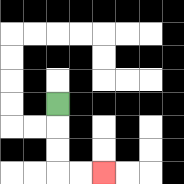{'start': '[2, 4]', 'end': '[4, 7]', 'path_directions': 'D,D,D,R,R', 'path_coordinates': '[[2, 4], [2, 5], [2, 6], [2, 7], [3, 7], [4, 7]]'}